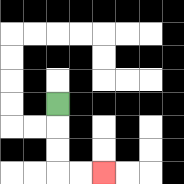{'start': '[2, 4]', 'end': '[4, 7]', 'path_directions': 'D,D,D,R,R', 'path_coordinates': '[[2, 4], [2, 5], [2, 6], [2, 7], [3, 7], [4, 7]]'}